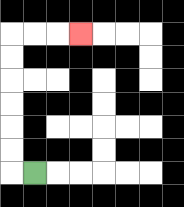{'start': '[1, 7]', 'end': '[3, 1]', 'path_directions': 'L,U,U,U,U,U,U,R,R,R', 'path_coordinates': '[[1, 7], [0, 7], [0, 6], [0, 5], [0, 4], [0, 3], [0, 2], [0, 1], [1, 1], [2, 1], [3, 1]]'}